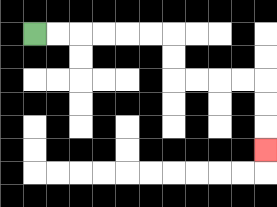{'start': '[1, 1]', 'end': '[11, 6]', 'path_directions': 'R,R,R,R,R,R,D,D,R,R,R,R,D,D,D', 'path_coordinates': '[[1, 1], [2, 1], [3, 1], [4, 1], [5, 1], [6, 1], [7, 1], [7, 2], [7, 3], [8, 3], [9, 3], [10, 3], [11, 3], [11, 4], [11, 5], [11, 6]]'}